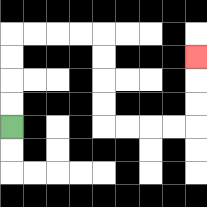{'start': '[0, 5]', 'end': '[8, 2]', 'path_directions': 'U,U,U,U,R,R,R,R,D,D,D,D,R,R,R,R,U,U,U', 'path_coordinates': '[[0, 5], [0, 4], [0, 3], [0, 2], [0, 1], [1, 1], [2, 1], [3, 1], [4, 1], [4, 2], [4, 3], [4, 4], [4, 5], [5, 5], [6, 5], [7, 5], [8, 5], [8, 4], [8, 3], [8, 2]]'}